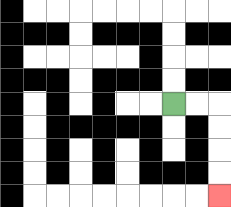{'start': '[7, 4]', 'end': '[9, 8]', 'path_directions': 'R,R,D,D,D,D', 'path_coordinates': '[[7, 4], [8, 4], [9, 4], [9, 5], [9, 6], [9, 7], [9, 8]]'}